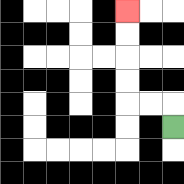{'start': '[7, 5]', 'end': '[5, 0]', 'path_directions': 'U,L,L,U,U,U,U', 'path_coordinates': '[[7, 5], [7, 4], [6, 4], [5, 4], [5, 3], [5, 2], [5, 1], [5, 0]]'}